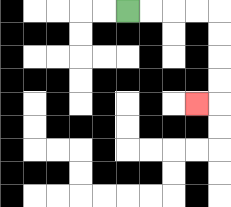{'start': '[5, 0]', 'end': '[8, 4]', 'path_directions': 'R,R,R,R,D,D,D,D,L', 'path_coordinates': '[[5, 0], [6, 0], [7, 0], [8, 0], [9, 0], [9, 1], [9, 2], [9, 3], [9, 4], [8, 4]]'}